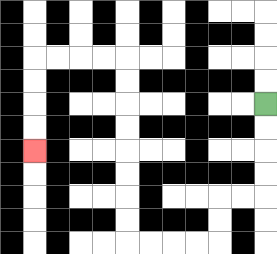{'start': '[11, 4]', 'end': '[1, 6]', 'path_directions': 'D,D,D,D,L,L,D,D,L,L,L,L,U,U,U,U,U,U,U,U,L,L,L,L,D,D,D,D', 'path_coordinates': '[[11, 4], [11, 5], [11, 6], [11, 7], [11, 8], [10, 8], [9, 8], [9, 9], [9, 10], [8, 10], [7, 10], [6, 10], [5, 10], [5, 9], [5, 8], [5, 7], [5, 6], [5, 5], [5, 4], [5, 3], [5, 2], [4, 2], [3, 2], [2, 2], [1, 2], [1, 3], [1, 4], [1, 5], [1, 6]]'}